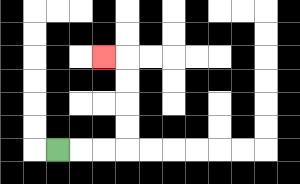{'start': '[2, 6]', 'end': '[4, 2]', 'path_directions': 'R,R,R,U,U,U,U,L', 'path_coordinates': '[[2, 6], [3, 6], [4, 6], [5, 6], [5, 5], [5, 4], [5, 3], [5, 2], [4, 2]]'}